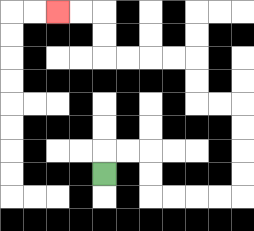{'start': '[4, 7]', 'end': '[2, 0]', 'path_directions': 'U,R,R,D,D,R,R,R,R,U,U,U,U,L,L,U,U,L,L,L,L,U,U,L,L', 'path_coordinates': '[[4, 7], [4, 6], [5, 6], [6, 6], [6, 7], [6, 8], [7, 8], [8, 8], [9, 8], [10, 8], [10, 7], [10, 6], [10, 5], [10, 4], [9, 4], [8, 4], [8, 3], [8, 2], [7, 2], [6, 2], [5, 2], [4, 2], [4, 1], [4, 0], [3, 0], [2, 0]]'}